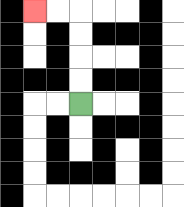{'start': '[3, 4]', 'end': '[1, 0]', 'path_directions': 'U,U,U,U,L,L', 'path_coordinates': '[[3, 4], [3, 3], [3, 2], [3, 1], [3, 0], [2, 0], [1, 0]]'}